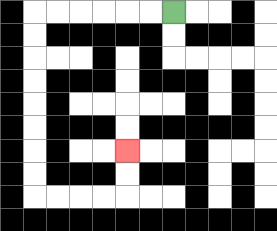{'start': '[7, 0]', 'end': '[5, 6]', 'path_directions': 'L,L,L,L,L,L,D,D,D,D,D,D,D,D,R,R,R,R,U,U', 'path_coordinates': '[[7, 0], [6, 0], [5, 0], [4, 0], [3, 0], [2, 0], [1, 0], [1, 1], [1, 2], [1, 3], [1, 4], [1, 5], [1, 6], [1, 7], [1, 8], [2, 8], [3, 8], [4, 8], [5, 8], [5, 7], [5, 6]]'}